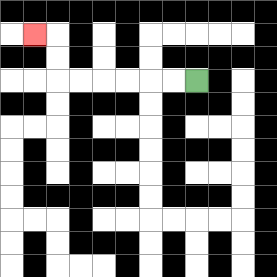{'start': '[8, 3]', 'end': '[1, 1]', 'path_directions': 'L,L,L,L,L,L,U,U,L', 'path_coordinates': '[[8, 3], [7, 3], [6, 3], [5, 3], [4, 3], [3, 3], [2, 3], [2, 2], [2, 1], [1, 1]]'}